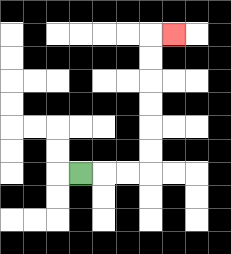{'start': '[3, 7]', 'end': '[7, 1]', 'path_directions': 'R,R,R,U,U,U,U,U,U,R', 'path_coordinates': '[[3, 7], [4, 7], [5, 7], [6, 7], [6, 6], [6, 5], [6, 4], [6, 3], [6, 2], [6, 1], [7, 1]]'}